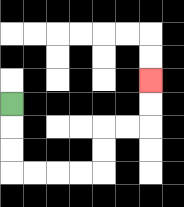{'start': '[0, 4]', 'end': '[6, 3]', 'path_directions': 'D,D,D,R,R,R,R,U,U,R,R,U,U', 'path_coordinates': '[[0, 4], [0, 5], [0, 6], [0, 7], [1, 7], [2, 7], [3, 7], [4, 7], [4, 6], [4, 5], [5, 5], [6, 5], [6, 4], [6, 3]]'}